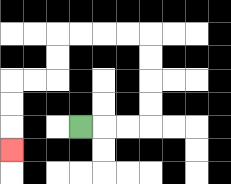{'start': '[3, 5]', 'end': '[0, 6]', 'path_directions': 'R,R,R,U,U,U,U,L,L,L,L,D,D,L,L,D,D,D', 'path_coordinates': '[[3, 5], [4, 5], [5, 5], [6, 5], [6, 4], [6, 3], [6, 2], [6, 1], [5, 1], [4, 1], [3, 1], [2, 1], [2, 2], [2, 3], [1, 3], [0, 3], [0, 4], [0, 5], [0, 6]]'}